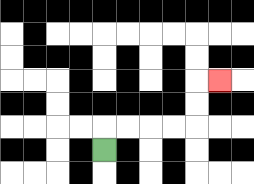{'start': '[4, 6]', 'end': '[9, 3]', 'path_directions': 'U,R,R,R,R,U,U,R', 'path_coordinates': '[[4, 6], [4, 5], [5, 5], [6, 5], [7, 5], [8, 5], [8, 4], [8, 3], [9, 3]]'}